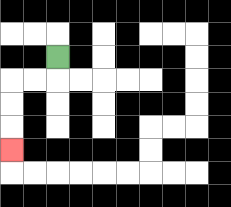{'start': '[2, 2]', 'end': '[0, 6]', 'path_directions': 'D,L,L,D,D,D', 'path_coordinates': '[[2, 2], [2, 3], [1, 3], [0, 3], [0, 4], [0, 5], [0, 6]]'}